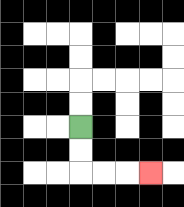{'start': '[3, 5]', 'end': '[6, 7]', 'path_directions': 'D,D,R,R,R', 'path_coordinates': '[[3, 5], [3, 6], [3, 7], [4, 7], [5, 7], [6, 7]]'}